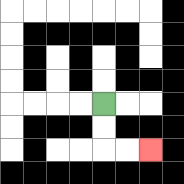{'start': '[4, 4]', 'end': '[6, 6]', 'path_directions': 'D,D,R,R', 'path_coordinates': '[[4, 4], [4, 5], [4, 6], [5, 6], [6, 6]]'}